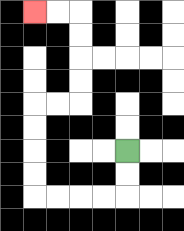{'start': '[5, 6]', 'end': '[1, 0]', 'path_directions': 'D,D,L,L,L,L,U,U,U,U,R,R,U,U,U,U,L,L', 'path_coordinates': '[[5, 6], [5, 7], [5, 8], [4, 8], [3, 8], [2, 8], [1, 8], [1, 7], [1, 6], [1, 5], [1, 4], [2, 4], [3, 4], [3, 3], [3, 2], [3, 1], [3, 0], [2, 0], [1, 0]]'}